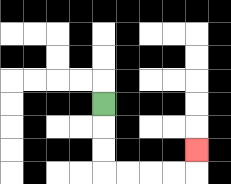{'start': '[4, 4]', 'end': '[8, 6]', 'path_directions': 'D,D,D,R,R,R,R,U', 'path_coordinates': '[[4, 4], [4, 5], [4, 6], [4, 7], [5, 7], [6, 7], [7, 7], [8, 7], [8, 6]]'}